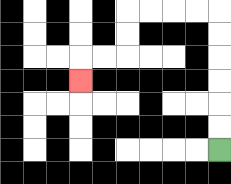{'start': '[9, 6]', 'end': '[3, 3]', 'path_directions': 'U,U,U,U,U,U,L,L,L,L,D,D,L,L,D', 'path_coordinates': '[[9, 6], [9, 5], [9, 4], [9, 3], [9, 2], [9, 1], [9, 0], [8, 0], [7, 0], [6, 0], [5, 0], [5, 1], [5, 2], [4, 2], [3, 2], [3, 3]]'}